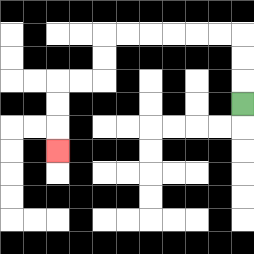{'start': '[10, 4]', 'end': '[2, 6]', 'path_directions': 'U,U,U,L,L,L,L,L,L,D,D,L,L,D,D,D', 'path_coordinates': '[[10, 4], [10, 3], [10, 2], [10, 1], [9, 1], [8, 1], [7, 1], [6, 1], [5, 1], [4, 1], [4, 2], [4, 3], [3, 3], [2, 3], [2, 4], [2, 5], [2, 6]]'}